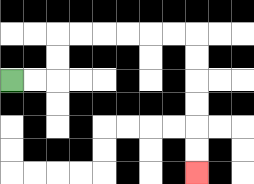{'start': '[0, 3]', 'end': '[8, 7]', 'path_directions': 'R,R,U,U,R,R,R,R,R,R,D,D,D,D,D,D', 'path_coordinates': '[[0, 3], [1, 3], [2, 3], [2, 2], [2, 1], [3, 1], [4, 1], [5, 1], [6, 1], [7, 1], [8, 1], [8, 2], [8, 3], [8, 4], [8, 5], [8, 6], [8, 7]]'}